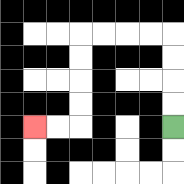{'start': '[7, 5]', 'end': '[1, 5]', 'path_directions': 'U,U,U,U,L,L,L,L,D,D,D,D,L,L', 'path_coordinates': '[[7, 5], [7, 4], [7, 3], [7, 2], [7, 1], [6, 1], [5, 1], [4, 1], [3, 1], [3, 2], [3, 3], [3, 4], [3, 5], [2, 5], [1, 5]]'}